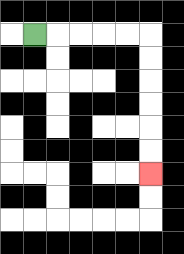{'start': '[1, 1]', 'end': '[6, 7]', 'path_directions': 'R,R,R,R,R,D,D,D,D,D,D', 'path_coordinates': '[[1, 1], [2, 1], [3, 1], [4, 1], [5, 1], [6, 1], [6, 2], [6, 3], [6, 4], [6, 5], [6, 6], [6, 7]]'}